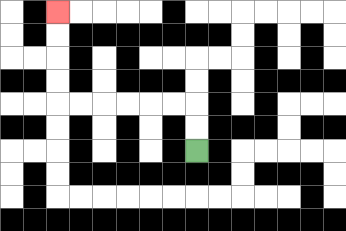{'start': '[8, 6]', 'end': '[2, 0]', 'path_directions': 'U,U,L,L,L,L,L,L,U,U,U,U', 'path_coordinates': '[[8, 6], [8, 5], [8, 4], [7, 4], [6, 4], [5, 4], [4, 4], [3, 4], [2, 4], [2, 3], [2, 2], [2, 1], [2, 0]]'}